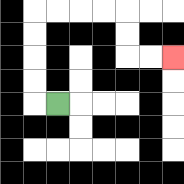{'start': '[2, 4]', 'end': '[7, 2]', 'path_directions': 'L,U,U,U,U,R,R,R,R,D,D,R,R', 'path_coordinates': '[[2, 4], [1, 4], [1, 3], [1, 2], [1, 1], [1, 0], [2, 0], [3, 0], [4, 0], [5, 0], [5, 1], [5, 2], [6, 2], [7, 2]]'}